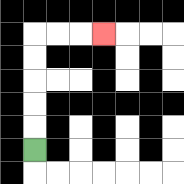{'start': '[1, 6]', 'end': '[4, 1]', 'path_directions': 'U,U,U,U,U,R,R,R', 'path_coordinates': '[[1, 6], [1, 5], [1, 4], [1, 3], [1, 2], [1, 1], [2, 1], [3, 1], [4, 1]]'}